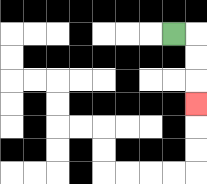{'start': '[7, 1]', 'end': '[8, 4]', 'path_directions': 'R,D,D,D', 'path_coordinates': '[[7, 1], [8, 1], [8, 2], [8, 3], [8, 4]]'}